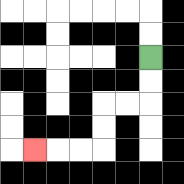{'start': '[6, 2]', 'end': '[1, 6]', 'path_directions': 'D,D,L,L,D,D,L,L,L', 'path_coordinates': '[[6, 2], [6, 3], [6, 4], [5, 4], [4, 4], [4, 5], [4, 6], [3, 6], [2, 6], [1, 6]]'}